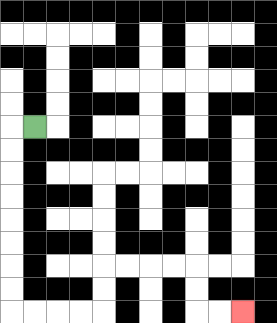{'start': '[1, 5]', 'end': '[10, 13]', 'path_directions': 'L,D,D,D,D,D,D,D,D,R,R,R,R,U,U,R,R,R,R,D,D,R,R', 'path_coordinates': '[[1, 5], [0, 5], [0, 6], [0, 7], [0, 8], [0, 9], [0, 10], [0, 11], [0, 12], [0, 13], [1, 13], [2, 13], [3, 13], [4, 13], [4, 12], [4, 11], [5, 11], [6, 11], [7, 11], [8, 11], [8, 12], [8, 13], [9, 13], [10, 13]]'}